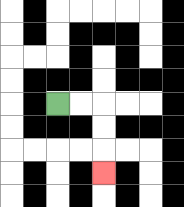{'start': '[2, 4]', 'end': '[4, 7]', 'path_directions': 'R,R,D,D,D', 'path_coordinates': '[[2, 4], [3, 4], [4, 4], [4, 5], [4, 6], [4, 7]]'}